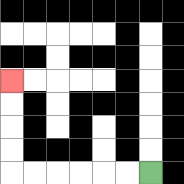{'start': '[6, 7]', 'end': '[0, 3]', 'path_directions': 'L,L,L,L,L,L,U,U,U,U', 'path_coordinates': '[[6, 7], [5, 7], [4, 7], [3, 7], [2, 7], [1, 7], [0, 7], [0, 6], [0, 5], [0, 4], [0, 3]]'}